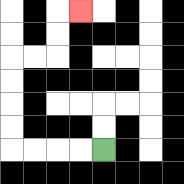{'start': '[4, 6]', 'end': '[3, 0]', 'path_directions': 'L,L,L,L,U,U,U,U,R,R,U,U,R', 'path_coordinates': '[[4, 6], [3, 6], [2, 6], [1, 6], [0, 6], [0, 5], [0, 4], [0, 3], [0, 2], [1, 2], [2, 2], [2, 1], [2, 0], [3, 0]]'}